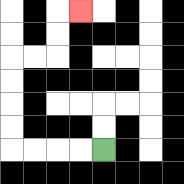{'start': '[4, 6]', 'end': '[3, 0]', 'path_directions': 'L,L,L,L,U,U,U,U,R,R,U,U,R', 'path_coordinates': '[[4, 6], [3, 6], [2, 6], [1, 6], [0, 6], [0, 5], [0, 4], [0, 3], [0, 2], [1, 2], [2, 2], [2, 1], [2, 0], [3, 0]]'}